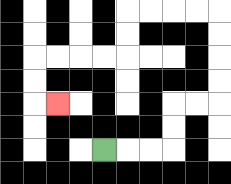{'start': '[4, 6]', 'end': '[2, 4]', 'path_directions': 'R,R,R,U,U,R,R,U,U,U,U,L,L,L,L,D,D,L,L,L,L,D,D,R', 'path_coordinates': '[[4, 6], [5, 6], [6, 6], [7, 6], [7, 5], [7, 4], [8, 4], [9, 4], [9, 3], [9, 2], [9, 1], [9, 0], [8, 0], [7, 0], [6, 0], [5, 0], [5, 1], [5, 2], [4, 2], [3, 2], [2, 2], [1, 2], [1, 3], [1, 4], [2, 4]]'}